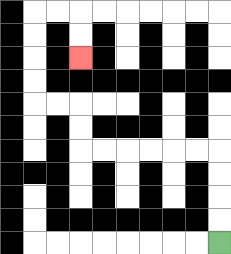{'start': '[9, 10]', 'end': '[3, 2]', 'path_directions': 'U,U,U,U,L,L,L,L,L,L,U,U,L,L,U,U,U,U,R,R,D,D', 'path_coordinates': '[[9, 10], [9, 9], [9, 8], [9, 7], [9, 6], [8, 6], [7, 6], [6, 6], [5, 6], [4, 6], [3, 6], [3, 5], [3, 4], [2, 4], [1, 4], [1, 3], [1, 2], [1, 1], [1, 0], [2, 0], [3, 0], [3, 1], [3, 2]]'}